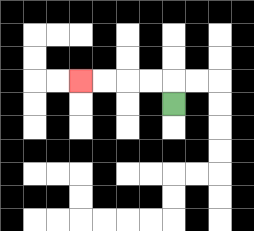{'start': '[7, 4]', 'end': '[3, 3]', 'path_directions': 'U,L,L,L,L', 'path_coordinates': '[[7, 4], [7, 3], [6, 3], [5, 3], [4, 3], [3, 3]]'}